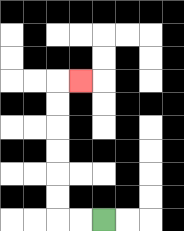{'start': '[4, 9]', 'end': '[3, 3]', 'path_directions': 'L,L,U,U,U,U,U,U,R', 'path_coordinates': '[[4, 9], [3, 9], [2, 9], [2, 8], [2, 7], [2, 6], [2, 5], [2, 4], [2, 3], [3, 3]]'}